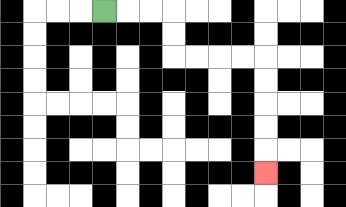{'start': '[4, 0]', 'end': '[11, 7]', 'path_directions': 'R,R,R,D,D,R,R,R,R,D,D,D,D,D', 'path_coordinates': '[[4, 0], [5, 0], [6, 0], [7, 0], [7, 1], [7, 2], [8, 2], [9, 2], [10, 2], [11, 2], [11, 3], [11, 4], [11, 5], [11, 6], [11, 7]]'}